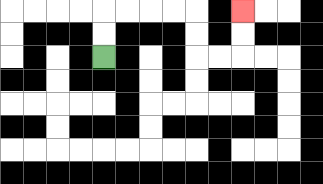{'start': '[4, 2]', 'end': '[10, 0]', 'path_directions': 'U,U,R,R,R,R,D,D,R,R,U,U', 'path_coordinates': '[[4, 2], [4, 1], [4, 0], [5, 0], [6, 0], [7, 0], [8, 0], [8, 1], [8, 2], [9, 2], [10, 2], [10, 1], [10, 0]]'}